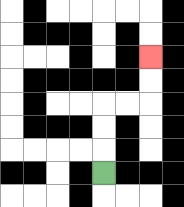{'start': '[4, 7]', 'end': '[6, 2]', 'path_directions': 'U,U,U,R,R,U,U', 'path_coordinates': '[[4, 7], [4, 6], [4, 5], [4, 4], [5, 4], [6, 4], [6, 3], [6, 2]]'}